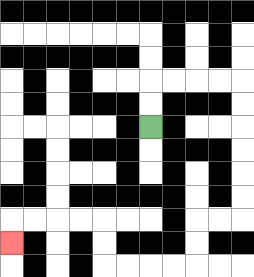{'start': '[6, 5]', 'end': '[0, 10]', 'path_directions': 'U,U,R,R,R,R,D,D,D,D,D,D,L,L,D,D,L,L,L,L,U,U,L,L,L,L,D', 'path_coordinates': '[[6, 5], [6, 4], [6, 3], [7, 3], [8, 3], [9, 3], [10, 3], [10, 4], [10, 5], [10, 6], [10, 7], [10, 8], [10, 9], [9, 9], [8, 9], [8, 10], [8, 11], [7, 11], [6, 11], [5, 11], [4, 11], [4, 10], [4, 9], [3, 9], [2, 9], [1, 9], [0, 9], [0, 10]]'}